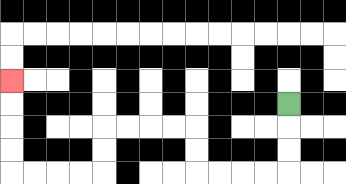{'start': '[12, 4]', 'end': '[0, 3]', 'path_directions': 'D,D,D,L,L,L,L,U,U,L,L,L,L,D,D,L,L,L,L,U,U,U,U', 'path_coordinates': '[[12, 4], [12, 5], [12, 6], [12, 7], [11, 7], [10, 7], [9, 7], [8, 7], [8, 6], [8, 5], [7, 5], [6, 5], [5, 5], [4, 5], [4, 6], [4, 7], [3, 7], [2, 7], [1, 7], [0, 7], [0, 6], [0, 5], [0, 4], [0, 3]]'}